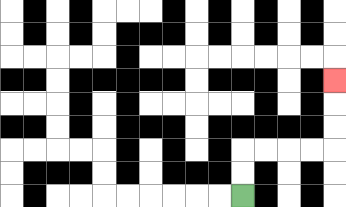{'start': '[10, 8]', 'end': '[14, 3]', 'path_directions': 'U,U,R,R,R,R,U,U,U', 'path_coordinates': '[[10, 8], [10, 7], [10, 6], [11, 6], [12, 6], [13, 6], [14, 6], [14, 5], [14, 4], [14, 3]]'}